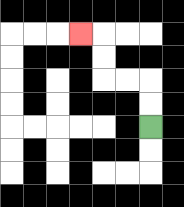{'start': '[6, 5]', 'end': '[3, 1]', 'path_directions': 'U,U,L,L,U,U,L', 'path_coordinates': '[[6, 5], [6, 4], [6, 3], [5, 3], [4, 3], [4, 2], [4, 1], [3, 1]]'}